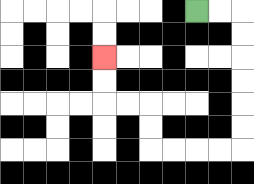{'start': '[8, 0]', 'end': '[4, 2]', 'path_directions': 'R,R,D,D,D,D,D,D,L,L,L,L,U,U,L,L,U,U', 'path_coordinates': '[[8, 0], [9, 0], [10, 0], [10, 1], [10, 2], [10, 3], [10, 4], [10, 5], [10, 6], [9, 6], [8, 6], [7, 6], [6, 6], [6, 5], [6, 4], [5, 4], [4, 4], [4, 3], [4, 2]]'}